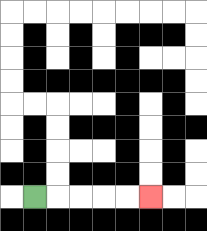{'start': '[1, 8]', 'end': '[6, 8]', 'path_directions': 'R,R,R,R,R', 'path_coordinates': '[[1, 8], [2, 8], [3, 8], [4, 8], [5, 8], [6, 8]]'}